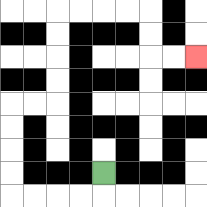{'start': '[4, 7]', 'end': '[8, 2]', 'path_directions': 'D,L,L,L,L,U,U,U,U,R,R,U,U,U,U,R,R,R,R,D,D,R,R', 'path_coordinates': '[[4, 7], [4, 8], [3, 8], [2, 8], [1, 8], [0, 8], [0, 7], [0, 6], [0, 5], [0, 4], [1, 4], [2, 4], [2, 3], [2, 2], [2, 1], [2, 0], [3, 0], [4, 0], [5, 0], [6, 0], [6, 1], [6, 2], [7, 2], [8, 2]]'}